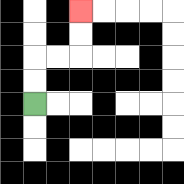{'start': '[1, 4]', 'end': '[3, 0]', 'path_directions': 'U,U,R,R,U,U', 'path_coordinates': '[[1, 4], [1, 3], [1, 2], [2, 2], [3, 2], [3, 1], [3, 0]]'}